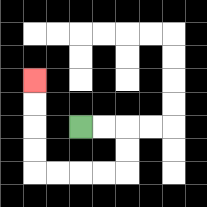{'start': '[3, 5]', 'end': '[1, 3]', 'path_directions': 'R,R,D,D,L,L,L,L,U,U,U,U', 'path_coordinates': '[[3, 5], [4, 5], [5, 5], [5, 6], [5, 7], [4, 7], [3, 7], [2, 7], [1, 7], [1, 6], [1, 5], [1, 4], [1, 3]]'}